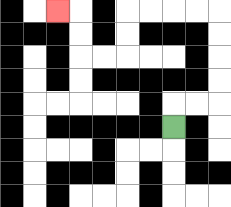{'start': '[7, 5]', 'end': '[2, 0]', 'path_directions': 'U,R,R,U,U,U,U,L,L,L,L,D,D,L,L,U,U,L', 'path_coordinates': '[[7, 5], [7, 4], [8, 4], [9, 4], [9, 3], [9, 2], [9, 1], [9, 0], [8, 0], [7, 0], [6, 0], [5, 0], [5, 1], [5, 2], [4, 2], [3, 2], [3, 1], [3, 0], [2, 0]]'}